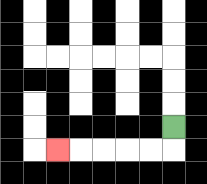{'start': '[7, 5]', 'end': '[2, 6]', 'path_directions': 'D,L,L,L,L,L', 'path_coordinates': '[[7, 5], [7, 6], [6, 6], [5, 6], [4, 6], [3, 6], [2, 6]]'}